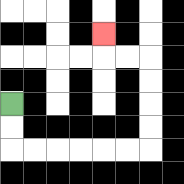{'start': '[0, 4]', 'end': '[4, 1]', 'path_directions': 'D,D,R,R,R,R,R,R,U,U,U,U,L,L,U', 'path_coordinates': '[[0, 4], [0, 5], [0, 6], [1, 6], [2, 6], [3, 6], [4, 6], [5, 6], [6, 6], [6, 5], [6, 4], [6, 3], [6, 2], [5, 2], [4, 2], [4, 1]]'}